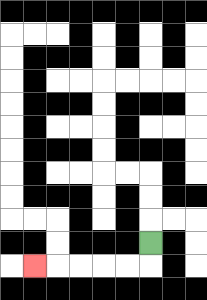{'start': '[6, 10]', 'end': '[1, 11]', 'path_directions': 'D,L,L,L,L,L', 'path_coordinates': '[[6, 10], [6, 11], [5, 11], [4, 11], [3, 11], [2, 11], [1, 11]]'}